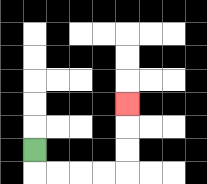{'start': '[1, 6]', 'end': '[5, 4]', 'path_directions': 'D,R,R,R,R,U,U,U', 'path_coordinates': '[[1, 6], [1, 7], [2, 7], [3, 7], [4, 7], [5, 7], [5, 6], [5, 5], [5, 4]]'}